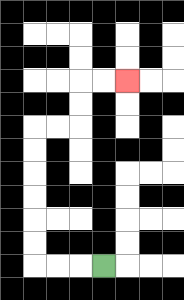{'start': '[4, 11]', 'end': '[5, 3]', 'path_directions': 'L,L,L,U,U,U,U,U,U,R,R,U,U,R,R', 'path_coordinates': '[[4, 11], [3, 11], [2, 11], [1, 11], [1, 10], [1, 9], [1, 8], [1, 7], [1, 6], [1, 5], [2, 5], [3, 5], [3, 4], [3, 3], [4, 3], [5, 3]]'}